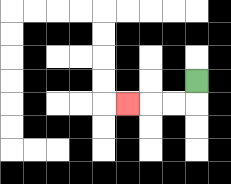{'start': '[8, 3]', 'end': '[5, 4]', 'path_directions': 'D,L,L,L', 'path_coordinates': '[[8, 3], [8, 4], [7, 4], [6, 4], [5, 4]]'}